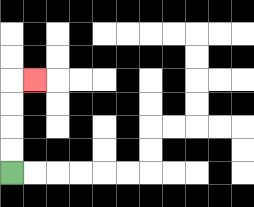{'start': '[0, 7]', 'end': '[1, 3]', 'path_directions': 'U,U,U,U,R', 'path_coordinates': '[[0, 7], [0, 6], [0, 5], [0, 4], [0, 3], [1, 3]]'}